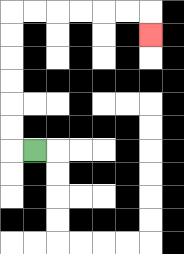{'start': '[1, 6]', 'end': '[6, 1]', 'path_directions': 'L,U,U,U,U,U,U,R,R,R,R,R,R,D', 'path_coordinates': '[[1, 6], [0, 6], [0, 5], [0, 4], [0, 3], [0, 2], [0, 1], [0, 0], [1, 0], [2, 0], [3, 0], [4, 0], [5, 0], [6, 0], [6, 1]]'}